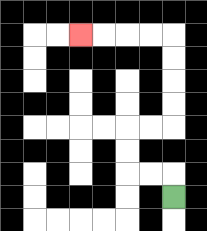{'start': '[7, 8]', 'end': '[3, 1]', 'path_directions': 'U,L,L,U,U,R,R,U,U,U,U,L,L,L,L', 'path_coordinates': '[[7, 8], [7, 7], [6, 7], [5, 7], [5, 6], [5, 5], [6, 5], [7, 5], [7, 4], [7, 3], [7, 2], [7, 1], [6, 1], [5, 1], [4, 1], [3, 1]]'}